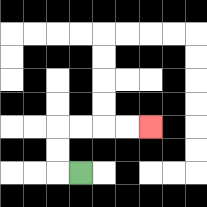{'start': '[3, 7]', 'end': '[6, 5]', 'path_directions': 'L,U,U,R,R,R,R', 'path_coordinates': '[[3, 7], [2, 7], [2, 6], [2, 5], [3, 5], [4, 5], [5, 5], [6, 5]]'}